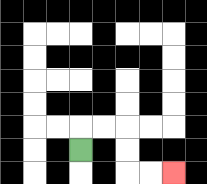{'start': '[3, 6]', 'end': '[7, 7]', 'path_directions': 'U,R,R,D,D,R,R', 'path_coordinates': '[[3, 6], [3, 5], [4, 5], [5, 5], [5, 6], [5, 7], [6, 7], [7, 7]]'}